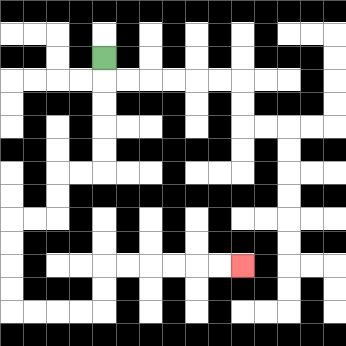{'start': '[4, 2]', 'end': '[10, 11]', 'path_directions': 'D,D,D,D,D,L,L,D,D,L,L,D,D,D,D,R,R,R,R,U,U,R,R,R,R,R,R', 'path_coordinates': '[[4, 2], [4, 3], [4, 4], [4, 5], [4, 6], [4, 7], [3, 7], [2, 7], [2, 8], [2, 9], [1, 9], [0, 9], [0, 10], [0, 11], [0, 12], [0, 13], [1, 13], [2, 13], [3, 13], [4, 13], [4, 12], [4, 11], [5, 11], [6, 11], [7, 11], [8, 11], [9, 11], [10, 11]]'}